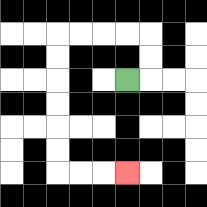{'start': '[5, 3]', 'end': '[5, 7]', 'path_directions': 'R,U,U,L,L,L,L,D,D,D,D,D,D,R,R,R', 'path_coordinates': '[[5, 3], [6, 3], [6, 2], [6, 1], [5, 1], [4, 1], [3, 1], [2, 1], [2, 2], [2, 3], [2, 4], [2, 5], [2, 6], [2, 7], [3, 7], [4, 7], [5, 7]]'}